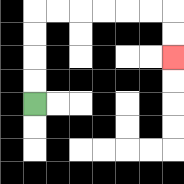{'start': '[1, 4]', 'end': '[7, 2]', 'path_directions': 'U,U,U,U,R,R,R,R,R,R,D,D', 'path_coordinates': '[[1, 4], [1, 3], [1, 2], [1, 1], [1, 0], [2, 0], [3, 0], [4, 0], [5, 0], [6, 0], [7, 0], [7, 1], [7, 2]]'}